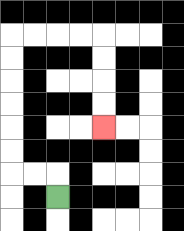{'start': '[2, 8]', 'end': '[4, 5]', 'path_directions': 'U,L,L,U,U,U,U,U,U,R,R,R,R,D,D,D,D', 'path_coordinates': '[[2, 8], [2, 7], [1, 7], [0, 7], [0, 6], [0, 5], [0, 4], [0, 3], [0, 2], [0, 1], [1, 1], [2, 1], [3, 1], [4, 1], [4, 2], [4, 3], [4, 4], [4, 5]]'}